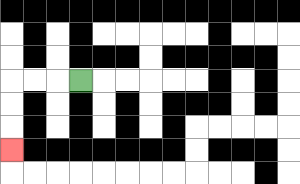{'start': '[3, 3]', 'end': '[0, 6]', 'path_directions': 'L,L,L,D,D,D', 'path_coordinates': '[[3, 3], [2, 3], [1, 3], [0, 3], [0, 4], [0, 5], [0, 6]]'}